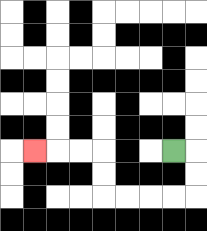{'start': '[7, 6]', 'end': '[1, 6]', 'path_directions': 'R,D,D,L,L,L,L,U,U,L,L,L', 'path_coordinates': '[[7, 6], [8, 6], [8, 7], [8, 8], [7, 8], [6, 8], [5, 8], [4, 8], [4, 7], [4, 6], [3, 6], [2, 6], [1, 6]]'}